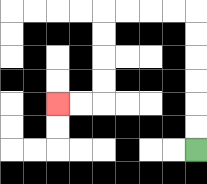{'start': '[8, 6]', 'end': '[2, 4]', 'path_directions': 'U,U,U,U,U,U,L,L,L,L,D,D,D,D,L,L', 'path_coordinates': '[[8, 6], [8, 5], [8, 4], [8, 3], [8, 2], [8, 1], [8, 0], [7, 0], [6, 0], [5, 0], [4, 0], [4, 1], [4, 2], [4, 3], [4, 4], [3, 4], [2, 4]]'}